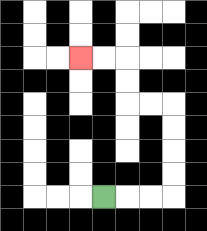{'start': '[4, 8]', 'end': '[3, 2]', 'path_directions': 'R,R,R,U,U,U,U,L,L,U,U,L,L', 'path_coordinates': '[[4, 8], [5, 8], [6, 8], [7, 8], [7, 7], [7, 6], [7, 5], [7, 4], [6, 4], [5, 4], [5, 3], [5, 2], [4, 2], [3, 2]]'}